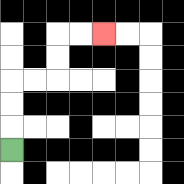{'start': '[0, 6]', 'end': '[4, 1]', 'path_directions': 'U,U,U,R,R,U,U,R,R', 'path_coordinates': '[[0, 6], [0, 5], [0, 4], [0, 3], [1, 3], [2, 3], [2, 2], [2, 1], [3, 1], [4, 1]]'}